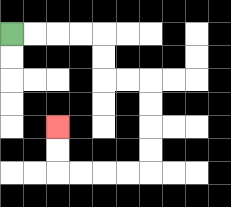{'start': '[0, 1]', 'end': '[2, 5]', 'path_directions': 'R,R,R,R,D,D,R,R,D,D,D,D,L,L,L,L,U,U', 'path_coordinates': '[[0, 1], [1, 1], [2, 1], [3, 1], [4, 1], [4, 2], [4, 3], [5, 3], [6, 3], [6, 4], [6, 5], [6, 6], [6, 7], [5, 7], [4, 7], [3, 7], [2, 7], [2, 6], [2, 5]]'}